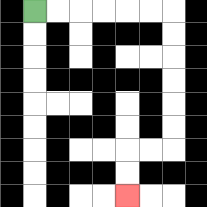{'start': '[1, 0]', 'end': '[5, 8]', 'path_directions': 'R,R,R,R,R,R,D,D,D,D,D,D,L,L,D,D', 'path_coordinates': '[[1, 0], [2, 0], [3, 0], [4, 0], [5, 0], [6, 0], [7, 0], [7, 1], [7, 2], [7, 3], [7, 4], [7, 5], [7, 6], [6, 6], [5, 6], [5, 7], [5, 8]]'}